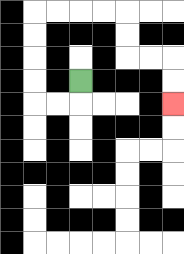{'start': '[3, 3]', 'end': '[7, 4]', 'path_directions': 'D,L,L,U,U,U,U,R,R,R,R,D,D,R,R,D,D', 'path_coordinates': '[[3, 3], [3, 4], [2, 4], [1, 4], [1, 3], [1, 2], [1, 1], [1, 0], [2, 0], [3, 0], [4, 0], [5, 0], [5, 1], [5, 2], [6, 2], [7, 2], [7, 3], [7, 4]]'}